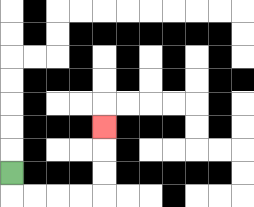{'start': '[0, 7]', 'end': '[4, 5]', 'path_directions': 'D,R,R,R,R,U,U,U', 'path_coordinates': '[[0, 7], [0, 8], [1, 8], [2, 8], [3, 8], [4, 8], [4, 7], [4, 6], [4, 5]]'}